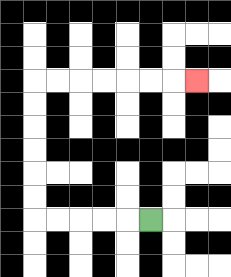{'start': '[6, 9]', 'end': '[8, 3]', 'path_directions': 'L,L,L,L,L,U,U,U,U,U,U,R,R,R,R,R,R,R', 'path_coordinates': '[[6, 9], [5, 9], [4, 9], [3, 9], [2, 9], [1, 9], [1, 8], [1, 7], [1, 6], [1, 5], [1, 4], [1, 3], [2, 3], [3, 3], [4, 3], [5, 3], [6, 3], [7, 3], [8, 3]]'}